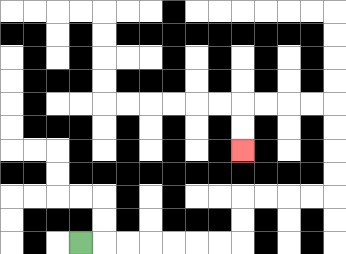{'start': '[3, 10]', 'end': '[10, 6]', 'path_directions': 'R,R,R,R,R,R,R,U,U,R,R,R,R,U,U,U,U,L,L,L,L,D,D', 'path_coordinates': '[[3, 10], [4, 10], [5, 10], [6, 10], [7, 10], [8, 10], [9, 10], [10, 10], [10, 9], [10, 8], [11, 8], [12, 8], [13, 8], [14, 8], [14, 7], [14, 6], [14, 5], [14, 4], [13, 4], [12, 4], [11, 4], [10, 4], [10, 5], [10, 6]]'}